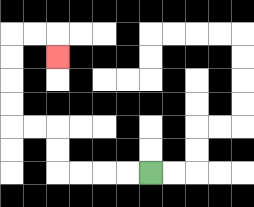{'start': '[6, 7]', 'end': '[2, 2]', 'path_directions': 'L,L,L,L,U,U,L,L,U,U,U,U,R,R,D', 'path_coordinates': '[[6, 7], [5, 7], [4, 7], [3, 7], [2, 7], [2, 6], [2, 5], [1, 5], [0, 5], [0, 4], [0, 3], [0, 2], [0, 1], [1, 1], [2, 1], [2, 2]]'}